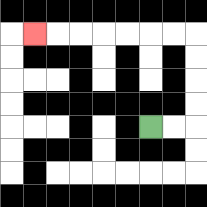{'start': '[6, 5]', 'end': '[1, 1]', 'path_directions': 'R,R,U,U,U,U,L,L,L,L,L,L,L', 'path_coordinates': '[[6, 5], [7, 5], [8, 5], [8, 4], [8, 3], [8, 2], [8, 1], [7, 1], [6, 1], [5, 1], [4, 1], [3, 1], [2, 1], [1, 1]]'}